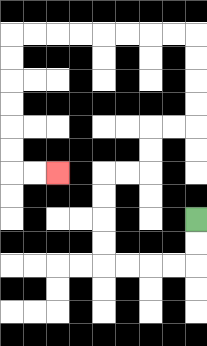{'start': '[8, 9]', 'end': '[2, 7]', 'path_directions': 'D,D,L,L,L,L,U,U,U,U,R,R,U,U,R,R,U,U,U,U,L,L,L,L,L,L,L,L,D,D,D,D,D,D,R,R', 'path_coordinates': '[[8, 9], [8, 10], [8, 11], [7, 11], [6, 11], [5, 11], [4, 11], [4, 10], [4, 9], [4, 8], [4, 7], [5, 7], [6, 7], [6, 6], [6, 5], [7, 5], [8, 5], [8, 4], [8, 3], [8, 2], [8, 1], [7, 1], [6, 1], [5, 1], [4, 1], [3, 1], [2, 1], [1, 1], [0, 1], [0, 2], [0, 3], [0, 4], [0, 5], [0, 6], [0, 7], [1, 7], [2, 7]]'}